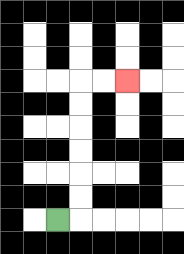{'start': '[2, 9]', 'end': '[5, 3]', 'path_directions': 'R,U,U,U,U,U,U,R,R', 'path_coordinates': '[[2, 9], [3, 9], [3, 8], [3, 7], [3, 6], [3, 5], [3, 4], [3, 3], [4, 3], [5, 3]]'}